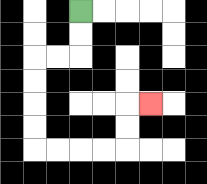{'start': '[3, 0]', 'end': '[6, 4]', 'path_directions': 'D,D,L,L,D,D,D,D,R,R,R,R,U,U,R', 'path_coordinates': '[[3, 0], [3, 1], [3, 2], [2, 2], [1, 2], [1, 3], [1, 4], [1, 5], [1, 6], [2, 6], [3, 6], [4, 6], [5, 6], [5, 5], [5, 4], [6, 4]]'}